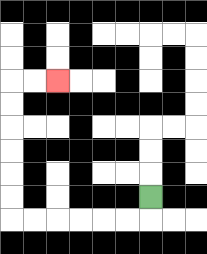{'start': '[6, 8]', 'end': '[2, 3]', 'path_directions': 'D,L,L,L,L,L,L,U,U,U,U,U,U,R,R', 'path_coordinates': '[[6, 8], [6, 9], [5, 9], [4, 9], [3, 9], [2, 9], [1, 9], [0, 9], [0, 8], [0, 7], [0, 6], [0, 5], [0, 4], [0, 3], [1, 3], [2, 3]]'}